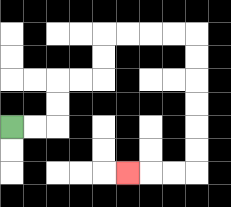{'start': '[0, 5]', 'end': '[5, 7]', 'path_directions': 'R,R,U,U,R,R,U,U,R,R,R,R,D,D,D,D,D,D,L,L,L', 'path_coordinates': '[[0, 5], [1, 5], [2, 5], [2, 4], [2, 3], [3, 3], [4, 3], [4, 2], [4, 1], [5, 1], [6, 1], [7, 1], [8, 1], [8, 2], [8, 3], [8, 4], [8, 5], [8, 6], [8, 7], [7, 7], [6, 7], [5, 7]]'}